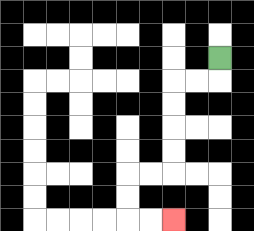{'start': '[9, 2]', 'end': '[7, 9]', 'path_directions': 'D,L,L,D,D,D,D,L,L,D,D,R,R', 'path_coordinates': '[[9, 2], [9, 3], [8, 3], [7, 3], [7, 4], [7, 5], [7, 6], [7, 7], [6, 7], [5, 7], [5, 8], [5, 9], [6, 9], [7, 9]]'}